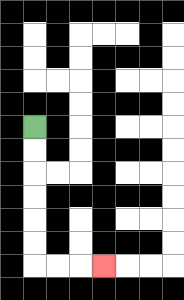{'start': '[1, 5]', 'end': '[4, 11]', 'path_directions': 'D,D,D,D,D,D,R,R,R', 'path_coordinates': '[[1, 5], [1, 6], [1, 7], [1, 8], [1, 9], [1, 10], [1, 11], [2, 11], [3, 11], [4, 11]]'}